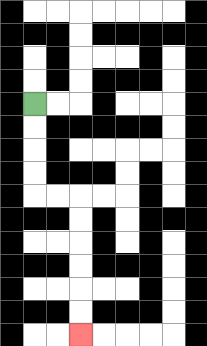{'start': '[1, 4]', 'end': '[3, 14]', 'path_directions': 'D,D,D,D,R,R,D,D,D,D,D,D', 'path_coordinates': '[[1, 4], [1, 5], [1, 6], [1, 7], [1, 8], [2, 8], [3, 8], [3, 9], [3, 10], [3, 11], [3, 12], [3, 13], [3, 14]]'}